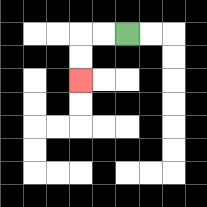{'start': '[5, 1]', 'end': '[3, 3]', 'path_directions': 'L,L,D,D', 'path_coordinates': '[[5, 1], [4, 1], [3, 1], [3, 2], [3, 3]]'}